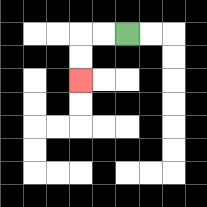{'start': '[5, 1]', 'end': '[3, 3]', 'path_directions': 'L,L,D,D', 'path_coordinates': '[[5, 1], [4, 1], [3, 1], [3, 2], [3, 3]]'}